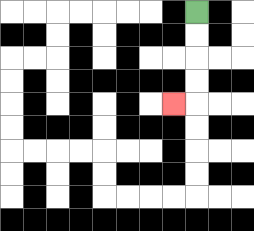{'start': '[8, 0]', 'end': '[7, 4]', 'path_directions': 'D,D,D,D,L', 'path_coordinates': '[[8, 0], [8, 1], [8, 2], [8, 3], [8, 4], [7, 4]]'}